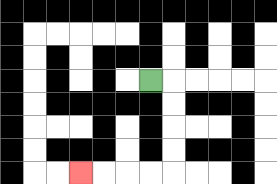{'start': '[6, 3]', 'end': '[3, 7]', 'path_directions': 'R,D,D,D,D,L,L,L,L', 'path_coordinates': '[[6, 3], [7, 3], [7, 4], [7, 5], [7, 6], [7, 7], [6, 7], [5, 7], [4, 7], [3, 7]]'}